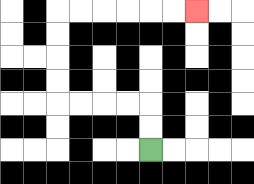{'start': '[6, 6]', 'end': '[8, 0]', 'path_directions': 'U,U,L,L,L,L,U,U,U,U,R,R,R,R,R,R', 'path_coordinates': '[[6, 6], [6, 5], [6, 4], [5, 4], [4, 4], [3, 4], [2, 4], [2, 3], [2, 2], [2, 1], [2, 0], [3, 0], [4, 0], [5, 0], [6, 0], [7, 0], [8, 0]]'}